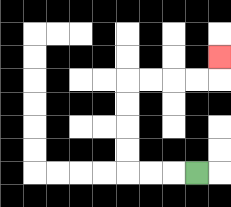{'start': '[8, 7]', 'end': '[9, 2]', 'path_directions': 'L,L,L,U,U,U,U,R,R,R,R,U', 'path_coordinates': '[[8, 7], [7, 7], [6, 7], [5, 7], [5, 6], [5, 5], [5, 4], [5, 3], [6, 3], [7, 3], [8, 3], [9, 3], [9, 2]]'}